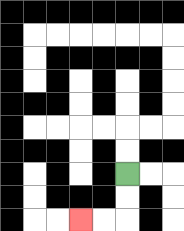{'start': '[5, 7]', 'end': '[3, 9]', 'path_directions': 'D,D,L,L', 'path_coordinates': '[[5, 7], [5, 8], [5, 9], [4, 9], [3, 9]]'}